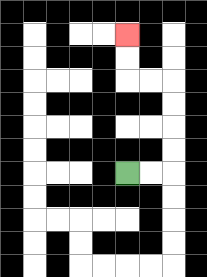{'start': '[5, 7]', 'end': '[5, 1]', 'path_directions': 'R,R,U,U,U,U,L,L,U,U', 'path_coordinates': '[[5, 7], [6, 7], [7, 7], [7, 6], [7, 5], [7, 4], [7, 3], [6, 3], [5, 3], [5, 2], [5, 1]]'}